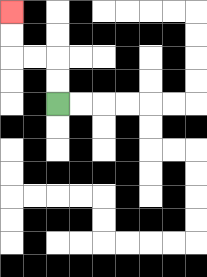{'start': '[2, 4]', 'end': '[0, 0]', 'path_directions': 'U,U,L,L,U,U', 'path_coordinates': '[[2, 4], [2, 3], [2, 2], [1, 2], [0, 2], [0, 1], [0, 0]]'}